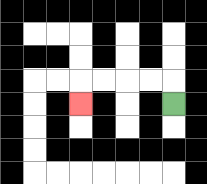{'start': '[7, 4]', 'end': '[3, 4]', 'path_directions': 'U,L,L,L,L,D', 'path_coordinates': '[[7, 4], [7, 3], [6, 3], [5, 3], [4, 3], [3, 3], [3, 4]]'}